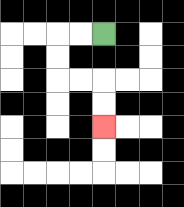{'start': '[4, 1]', 'end': '[4, 5]', 'path_directions': 'L,L,D,D,R,R,D,D', 'path_coordinates': '[[4, 1], [3, 1], [2, 1], [2, 2], [2, 3], [3, 3], [4, 3], [4, 4], [4, 5]]'}